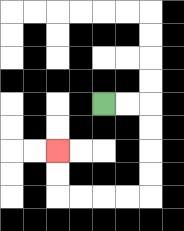{'start': '[4, 4]', 'end': '[2, 6]', 'path_directions': 'R,R,D,D,D,D,L,L,L,L,U,U', 'path_coordinates': '[[4, 4], [5, 4], [6, 4], [6, 5], [6, 6], [6, 7], [6, 8], [5, 8], [4, 8], [3, 8], [2, 8], [2, 7], [2, 6]]'}